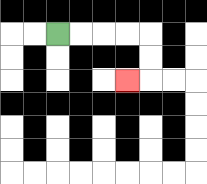{'start': '[2, 1]', 'end': '[5, 3]', 'path_directions': 'R,R,R,R,D,D,L', 'path_coordinates': '[[2, 1], [3, 1], [4, 1], [5, 1], [6, 1], [6, 2], [6, 3], [5, 3]]'}